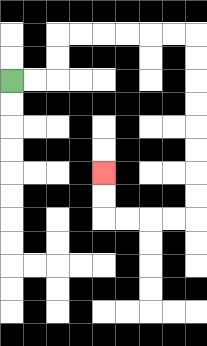{'start': '[0, 3]', 'end': '[4, 7]', 'path_directions': 'R,R,U,U,R,R,R,R,R,R,D,D,D,D,D,D,D,D,L,L,L,L,U,U', 'path_coordinates': '[[0, 3], [1, 3], [2, 3], [2, 2], [2, 1], [3, 1], [4, 1], [5, 1], [6, 1], [7, 1], [8, 1], [8, 2], [8, 3], [8, 4], [8, 5], [8, 6], [8, 7], [8, 8], [8, 9], [7, 9], [6, 9], [5, 9], [4, 9], [4, 8], [4, 7]]'}